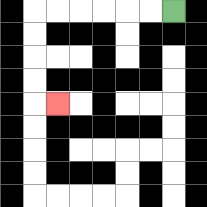{'start': '[7, 0]', 'end': '[2, 4]', 'path_directions': 'L,L,L,L,L,L,D,D,D,D,R', 'path_coordinates': '[[7, 0], [6, 0], [5, 0], [4, 0], [3, 0], [2, 0], [1, 0], [1, 1], [1, 2], [1, 3], [1, 4], [2, 4]]'}